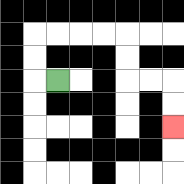{'start': '[2, 3]', 'end': '[7, 5]', 'path_directions': 'L,U,U,R,R,R,R,D,D,R,R,D,D', 'path_coordinates': '[[2, 3], [1, 3], [1, 2], [1, 1], [2, 1], [3, 1], [4, 1], [5, 1], [5, 2], [5, 3], [6, 3], [7, 3], [7, 4], [7, 5]]'}